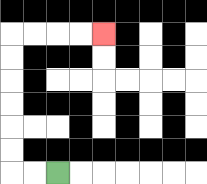{'start': '[2, 7]', 'end': '[4, 1]', 'path_directions': 'L,L,U,U,U,U,U,U,R,R,R,R', 'path_coordinates': '[[2, 7], [1, 7], [0, 7], [0, 6], [0, 5], [0, 4], [0, 3], [0, 2], [0, 1], [1, 1], [2, 1], [3, 1], [4, 1]]'}